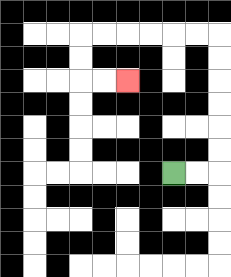{'start': '[7, 7]', 'end': '[5, 3]', 'path_directions': 'R,R,U,U,U,U,U,U,L,L,L,L,L,L,D,D,R,R', 'path_coordinates': '[[7, 7], [8, 7], [9, 7], [9, 6], [9, 5], [9, 4], [9, 3], [9, 2], [9, 1], [8, 1], [7, 1], [6, 1], [5, 1], [4, 1], [3, 1], [3, 2], [3, 3], [4, 3], [5, 3]]'}